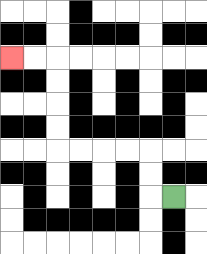{'start': '[7, 8]', 'end': '[0, 2]', 'path_directions': 'L,U,U,L,L,L,L,U,U,U,U,L,L', 'path_coordinates': '[[7, 8], [6, 8], [6, 7], [6, 6], [5, 6], [4, 6], [3, 6], [2, 6], [2, 5], [2, 4], [2, 3], [2, 2], [1, 2], [0, 2]]'}